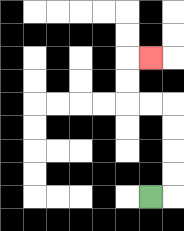{'start': '[6, 8]', 'end': '[6, 2]', 'path_directions': 'R,U,U,U,U,L,L,U,U,R', 'path_coordinates': '[[6, 8], [7, 8], [7, 7], [7, 6], [7, 5], [7, 4], [6, 4], [5, 4], [5, 3], [5, 2], [6, 2]]'}